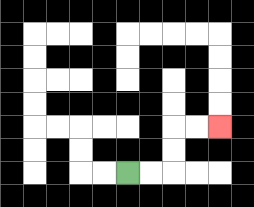{'start': '[5, 7]', 'end': '[9, 5]', 'path_directions': 'R,R,U,U,R,R', 'path_coordinates': '[[5, 7], [6, 7], [7, 7], [7, 6], [7, 5], [8, 5], [9, 5]]'}